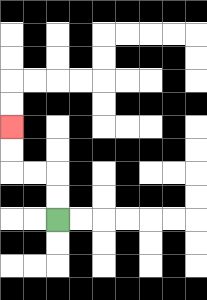{'start': '[2, 9]', 'end': '[0, 5]', 'path_directions': 'U,U,L,L,U,U', 'path_coordinates': '[[2, 9], [2, 8], [2, 7], [1, 7], [0, 7], [0, 6], [0, 5]]'}